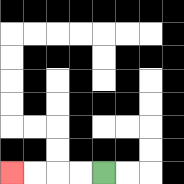{'start': '[4, 7]', 'end': '[0, 7]', 'path_directions': 'L,L,L,L', 'path_coordinates': '[[4, 7], [3, 7], [2, 7], [1, 7], [0, 7]]'}